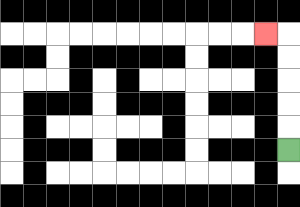{'start': '[12, 6]', 'end': '[11, 1]', 'path_directions': 'U,U,U,U,U,L', 'path_coordinates': '[[12, 6], [12, 5], [12, 4], [12, 3], [12, 2], [12, 1], [11, 1]]'}